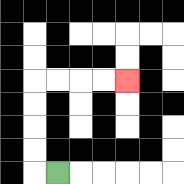{'start': '[2, 7]', 'end': '[5, 3]', 'path_directions': 'L,U,U,U,U,R,R,R,R', 'path_coordinates': '[[2, 7], [1, 7], [1, 6], [1, 5], [1, 4], [1, 3], [2, 3], [3, 3], [4, 3], [5, 3]]'}